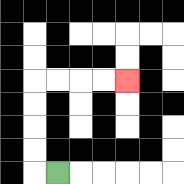{'start': '[2, 7]', 'end': '[5, 3]', 'path_directions': 'L,U,U,U,U,R,R,R,R', 'path_coordinates': '[[2, 7], [1, 7], [1, 6], [1, 5], [1, 4], [1, 3], [2, 3], [3, 3], [4, 3], [5, 3]]'}